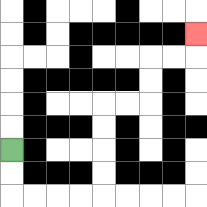{'start': '[0, 6]', 'end': '[8, 1]', 'path_directions': 'D,D,R,R,R,R,U,U,U,U,R,R,U,U,R,R,U', 'path_coordinates': '[[0, 6], [0, 7], [0, 8], [1, 8], [2, 8], [3, 8], [4, 8], [4, 7], [4, 6], [4, 5], [4, 4], [5, 4], [6, 4], [6, 3], [6, 2], [7, 2], [8, 2], [8, 1]]'}